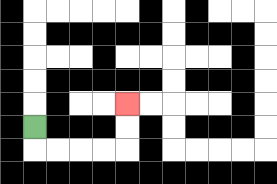{'start': '[1, 5]', 'end': '[5, 4]', 'path_directions': 'D,R,R,R,R,U,U', 'path_coordinates': '[[1, 5], [1, 6], [2, 6], [3, 6], [4, 6], [5, 6], [5, 5], [5, 4]]'}